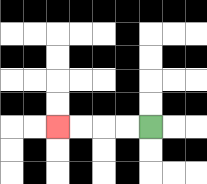{'start': '[6, 5]', 'end': '[2, 5]', 'path_directions': 'L,L,L,L', 'path_coordinates': '[[6, 5], [5, 5], [4, 5], [3, 5], [2, 5]]'}